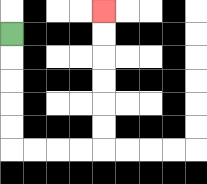{'start': '[0, 1]', 'end': '[4, 0]', 'path_directions': 'D,D,D,D,D,R,R,R,R,U,U,U,U,U,U', 'path_coordinates': '[[0, 1], [0, 2], [0, 3], [0, 4], [0, 5], [0, 6], [1, 6], [2, 6], [3, 6], [4, 6], [4, 5], [4, 4], [4, 3], [4, 2], [4, 1], [4, 0]]'}